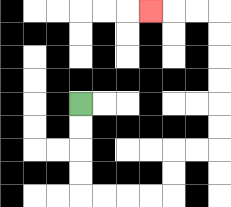{'start': '[3, 4]', 'end': '[6, 0]', 'path_directions': 'D,D,D,D,R,R,R,R,U,U,R,R,U,U,U,U,U,U,L,L,L', 'path_coordinates': '[[3, 4], [3, 5], [3, 6], [3, 7], [3, 8], [4, 8], [5, 8], [6, 8], [7, 8], [7, 7], [7, 6], [8, 6], [9, 6], [9, 5], [9, 4], [9, 3], [9, 2], [9, 1], [9, 0], [8, 0], [7, 0], [6, 0]]'}